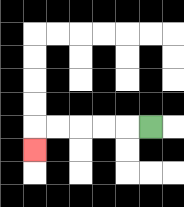{'start': '[6, 5]', 'end': '[1, 6]', 'path_directions': 'L,L,L,L,L,D', 'path_coordinates': '[[6, 5], [5, 5], [4, 5], [3, 5], [2, 5], [1, 5], [1, 6]]'}